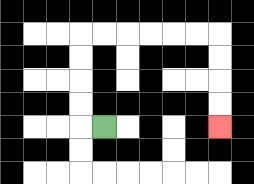{'start': '[4, 5]', 'end': '[9, 5]', 'path_directions': 'L,U,U,U,U,R,R,R,R,R,R,D,D,D,D', 'path_coordinates': '[[4, 5], [3, 5], [3, 4], [3, 3], [3, 2], [3, 1], [4, 1], [5, 1], [6, 1], [7, 1], [8, 1], [9, 1], [9, 2], [9, 3], [9, 4], [9, 5]]'}